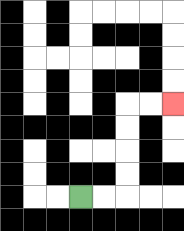{'start': '[3, 8]', 'end': '[7, 4]', 'path_directions': 'R,R,U,U,U,U,R,R', 'path_coordinates': '[[3, 8], [4, 8], [5, 8], [5, 7], [5, 6], [5, 5], [5, 4], [6, 4], [7, 4]]'}